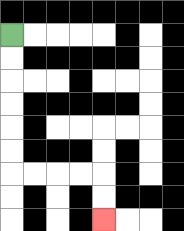{'start': '[0, 1]', 'end': '[4, 9]', 'path_directions': 'D,D,D,D,D,D,R,R,R,R,D,D', 'path_coordinates': '[[0, 1], [0, 2], [0, 3], [0, 4], [0, 5], [0, 6], [0, 7], [1, 7], [2, 7], [3, 7], [4, 7], [4, 8], [4, 9]]'}